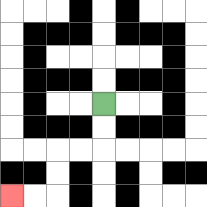{'start': '[4, 4]', 'end': '[0, 8]', 'path_directions': 'D,D,L,L,D,D,L,L', 'path_coordinates': '[[4, 4], [4, 5], [4, 6], [3, 6], [2, 6], [2, 7], [2, 8], [1, 8], [0, 8]]'}